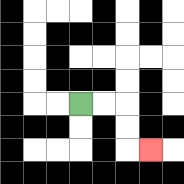{'start': '[3, 4]', 'end': '[6, 6]', 'path_directions': 'R,R,D,D,R', 'path_coordinates': '[[3, 4], [4, 4], [5, 4], [5, 5], [5, 6], [6, 6]]'}